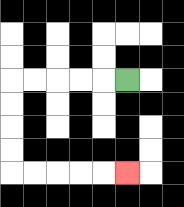{'start': '[5, 3]', 'end': '[5, 7]', 'path_directions': 'L,L,L,L,L,D,D,D,D,R,R,R,R,R', 'path_coordinates': '[[5, 3], [4, 3], [3, 3], [2, 3], [1, 3], [0, 3], [0, 4], [0, 5], [0, 6], [0, 7], [1, 7], [2, 7], [3, 7], [4, 7], [5, 7]]'}